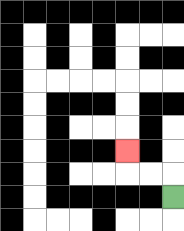{'start': '[7, 8]', 'end': '[5, 6]', 'path_directions': 'U,L,L,U', 'path_coordinates': '[[7, 8], [7, 7], [6, 7], [5, 7], [5, 6]]'}